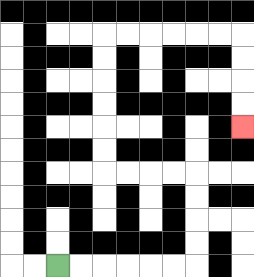{'start': '[2, 11]', 'end': '[10, 5]', 'path_directions': 'R,R,R,R,R,R,U,U,U,U,L,L,L,L,U,U,U,U,U,U,R,R,R,R,R,R,D,D,D,D', 'path_coordinates': '[[2, 11], [3, 11], [4, 11], [5, 11], [6, 11], [7, 11], [8, 11], [8, 10], [8, 9], [8, 8], [8, 7], [7, 7], [6, 7], [5, 7], [4, 7], [4, 6], [4, 5], [4, 4], [4, 3], [4, 2], [4, 1], [5, 1], [6, 1], [7, 1], [8, 1], [9, 1], [10, 1], [10, 2], [10, 3], [10, 4], [10, 5]]'}